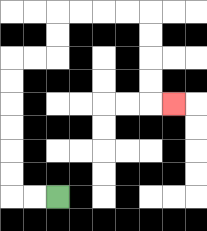{'start': '[2, 8]', 'end': '[7, 4]', 'path_directions': 'L,L,U,U,U,U,U,U,R,R,U,U,R,R,R,R,D,D,D,D,R', 'path_coordinates': '[[2, 8], [1, 8], [0, 8], [0, 7], [0, 6], [0, 5], [0, 4], [0, 3], [0, 2], [1, 2], [2, 2], [2, 1], [2, 0], [3, 0], [4, 0], [5, 0], [6, 0], [6, 1], [6, 2], [6, 3], [6, 4], [7, 4]]'}